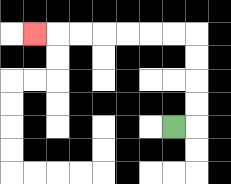{'start': '[7, 5]', 'end': '[1, 1]', 'path_directions': 'R,U,U,U,U,L,L,L,L,L,L,L', 'path_coordinates': '[[7, 5], [8, 5], [8, 4], [8, 3], [8, 2], [8, 1], [7, 1], [6, 1], [5, 1], [4, 1], [3, 1], [2, 1], [1, 1]]'}